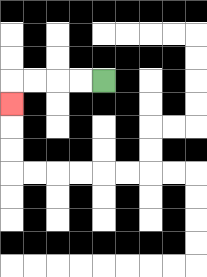{'start': '[4, 3]', 'end': '[0, 4]', 'path_directions': 'L,L,L,L,D', 'path_coordinates': '[[4, 3], [3, 3], [2, 3], [1, 3], [0, 3], [0, 4]]'}